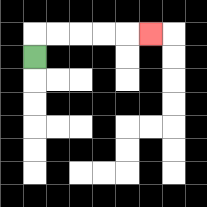{'start': '[1, 2]', 'end': '[6, 1]', 'path_directions': 'U,R,R,R,R,R', 'path_coordinates': '[[1, 2], [1, 1], [2, 1], [3, 1], [4, 1], [5, 1], [6, 1]]'}